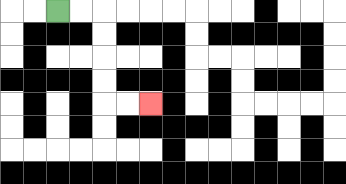{'start': '[2, 0]', 'end': '[6, 4]', 'path_directions': 'R,R,D,D,D,D,R,R', 'path_coordinates': '[[2, 0], [3, 0], [4, 0], [4, 1], [4, 2], [4, 3], [4, 4], [5, 4], [6, 4]]'}